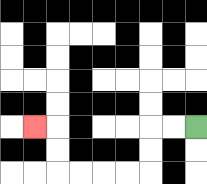{'start': '[8, 5]', 'end': '[1, 5]', 'path_directions': 'L,L,D,D,L,L,L,L,U,U,L', 'path_coordinates': '[[8, 5], [7, 5], [6, 5], [6, 6], [6, 7], [5, 7], [4, 7], [3, 7], [2, 7], [2, 6], [2, 5], [1, 5]]'}